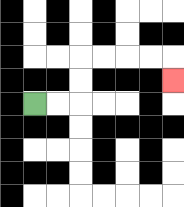{'start': '[1, 4]', 'end': '[7, 3]', 'path_directions': 'R,R,U,U,R,R,R,R,D', 'path_coordinates': '[[1, 4], [2, 4], [3, 4], [3, 3], [3, 2], [4, 2], [5, 2], [6, 2], [7, 2], [7, 3]]'}